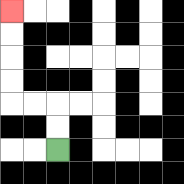{'start': '[2, 6]', 'end': '[0, 0]', 'path_directions': 'U,U,L,L,U,U,U,U', 'path_coordinates': '[[2, 6], [2, 5], [2, 4], [1, 4], [0, 4], [0, 3], [0, 2], [0, 1], [0, 0]]'}